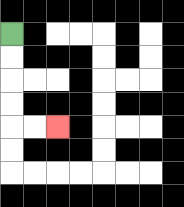{'start': '[0, 1]', 'end': '[2, 5]', 'path_directions': 'D,D,D,D,R,R', 'path_coordinates': '[[0, 1], [0, 2], [0, 3], [0, 4], [0, 5], [1, 5], [2, 5]]'}